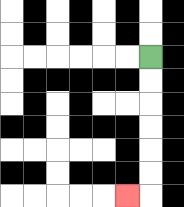{'start': '[6, 2]', 'end': '[5, 8]', 'path_directions': 'D,D,D,D,D,D,L', 'path_coordinates': '[[6, 2], [6, 3], [6, 4], [6, 5], [6, 6], [6, 7], [6, 8], [5, 8]]'}